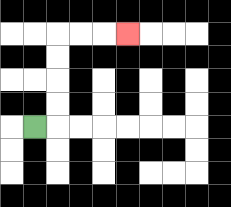{'start': '[1, 5]', 'end': '[5, 1]', 'path_directions': 'R,U,U,U,U,R,R,R', 'path_coordinates': '[[1, 5], [2, 5], [2, 4], [2, 3], [2, 2], [2, 1], [3, 1], [4, 1], [5, 1]]'}